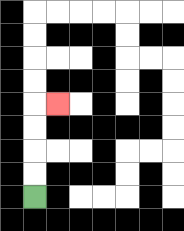{'start': '[1, 8]', 'end': '[2, 4]', 'path_directions': 'U,U,U,U,R', 'path_coordinates': '[[1, 8], [1, 7], [1, 6], [1, 5], [1, 4], [2, 4]]'}